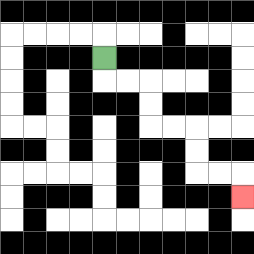{'start': '[4, 2]', 'end': '[10, 8]', 'path_directions': 'D,R,R,D,D,R,R,D,D,R,R,D', 'path_coordinates': '[[4, 2], [4, 3], [5, 3], [6, 3], [6, 4], [6, 5], [7, 5], [8, 5], [8, 6], [8, 7], [9, 7], [10, 7], [10, 8]]'}